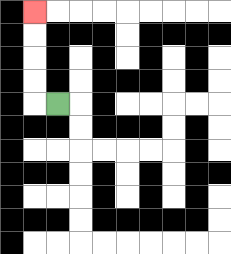{'start': '[2, 4]', 'end': '[1, 0]', 'path_directions': 'L,U,U,U,U', 'path_coordinates': '[[2, 4], [1, 4], [1, 3], [1, 2], [1, 1], [1, 0]]'}